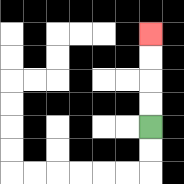{'start': '[6, 5]', 'end': '[6, 1]', 'path_directions': 'U,U,U,U', 'path_coordinates': '[[6, 5], [6, 4], [6, 3], [6, 2], [6, 1]]'}